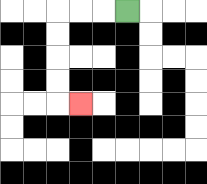{'start': '[5, 0]', 'end': '[3, 4]', 'path_directions': 'L,L,L,D,D,D,D,R', 'path_coordinates': '[[5, 0], [4, 0], [3, 0], [2, 0], [2, 1], [2, 2], [2, 3], [2, 4], [3, 4]]'}